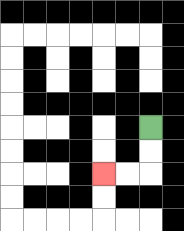{'start': '[6, 5]', 'end': '[4, 7]', 'path_directions': 'D,D,L,L', 'path_coordinates': '[[6, 5], [6, 6], [6, 7], [5, 7], [4, 7]]'}